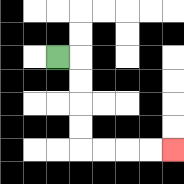{'start': '[2, 2]', 'end': '[7, 6]', 'path_directions': 'R,D,D,D,D,R,R,R,R', 'path_coordinates': '[[2, 2], [3, 2], [3, 3], [3, 4], [3, 5], [3, 6], [4, 6], [5, 6], [6, 6], [7, 6]]'}